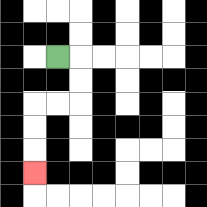{'start': '[2, 2]', 'end': '[1, 7]', 'path_directions': 'R,D,D,L,L,D,D,D', 'path_coordinates': '[[2, 2], [3, 2], [3, 3], [3, 4], [2, 4], [1, 4], [1, 5], [1, 6], [1, 7]]'}